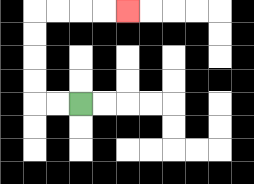{'start': '[3, 4]', 'end': '[5, 0]', 'path_directions': 'L,L,U,U,U,U,R,R,R,R', 'path_coordinates': '[[3, 4], [2, 4], [1, 4], [1, 3], [1, 2], [1, 1], [1, 0], [2, 0], [3, 0], [4, 0], [5, 0]]'}